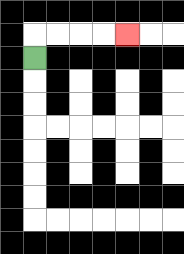{'start': '[1, 2]', 'end': '[5, 1]', 'path_directions': 'U,R,R,R,R', 'path_coordinates': '[[1, 2], [1, 1], [2, 1], [3, 1], [4, 1], [5, 1]]'}